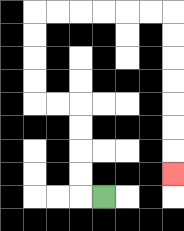{'start': '[4, 8]', 'end': '[7, 7]', 'path_directions': 'L,U,U,U,U,L,L,U,U,U,U,R,R,R,R,R,R,D,D,D,D,D,D,D', 'path_coordinates': '[[4, 8], [3, 8], [3, 7], [3, 6], [3, 5], [3, 4], [2, 4], [1, 4], [1, 3], [1, 2], [1, 1], [1, 0], [2, 0], [3, 0], [4, 0], [5, 0], [6, 0], [7, 0], [7, 1], [7, 2], [7, 3], [7, 4], [7, 5], [7, 6], [7, 7]]'}